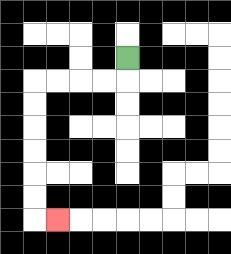{'start': '[5, 2]', 'end': '[2, 9]', 'path_directions': 'D,L,L,L,L,D,D,D,D,D,D,R', 'path_coordinates': '[[5, 2], [5, 3], [4, 3], [3, 3], [2, 3], [1, 3], [1, 4], [1, 5], [1, 6], [1, 7], [1, 8], [1, 9], [2, 9]]'}